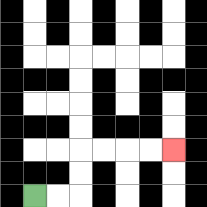{'start': '[1, 8]', 'end': '[7, 6]', 'path_directions': 'R,R,U,U,R,R,R,R', 'path_coordinates': '[[1, 8], [2, 8], [3, 8], [3, 7], [3, 6], [4, 6], [5, 6], [6, 6], [7, 6]]'}